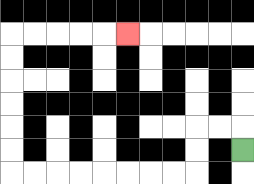{'start': '[10, 6]', 'end': '[5, 1]', 'path_directions': 'U,L,L,D,D,L,L,L,L,L,L,L,L,U,U,U,U,U,U,R,R,R,R,R', 'path_coordinates': '[[10, 6], [10, 5], [9, 5], [8, 5], [8, 6], [8, 7], [7, 7], [6, 7], [5, 7], [4, 7], [3, 7], [2, 7], [1, 7], [0, 7], [0, 6], [0, 5], [0, 4], [0, 3], [0, 2], [0, 1], [1, 1], [2, 1], [3, 1], [4, 1], [5, 1]]'}